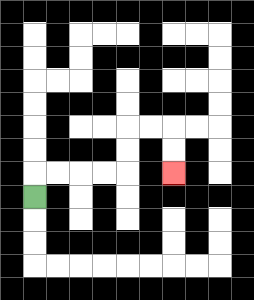{'start': '[1, 8]', 'end': '[7, 7]', 'path_directions': 'U,R,R,R,R,U,U,R,R,D,D', 'path_coordinates': '[[1, 8], [1, 7], [2, 7], [3, 7], [4, 7], [5, 7], [5, 6], [5, 5], [6, 5], [7, 5], [7, 6], [7, 7]]'}